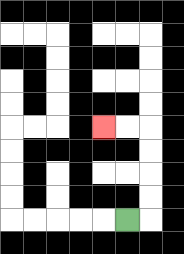{'start': '[5, 9]', 'end': '[4, 5]', 'path_directions': 'R,U,U,U,U,L,L', 'path_coordinates': '[[5, 9], [6, 9], [6, 8], [6, 7], [6, 6], [6, 5], [5, 5], [4, 5]]'}